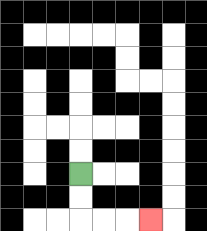{'start': '[3, 7]', 'end': '[6, 9]', 'path_directions': 'D,D,R,R,R', 'path_coordinates': '[[3, 7], [3, 8], [3, 9], [4, 9], [5, 9], [6, 9]]'}